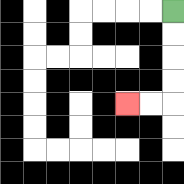{'start': '[7, 0]', 'end': '[5, 4]', 'path_directions': 'D,D,D,D,L,L', 'path_coordinates': '[[7, 0], [7, 1], [7, 2], [7, 3], [7, 4], [6, 4], [5, 4]]'}